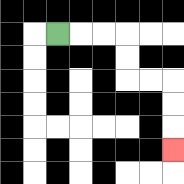{'start': '[2, 1]', 'end': '[7, 6]', 'path_directions': 'R,R,R,D,D,R,R,D,D,D', 'path_coordinates': '[[2, 1], [3, 1], [4, 1], [5, 1], [5, 2], [5, 3], [6, 3], [7, 3], [7, 4], [7, 5], [7, 6]]'}